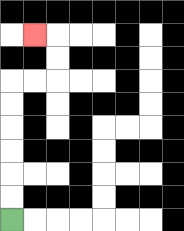{'start': '[0, 9]', 'end': '[1, 1]', 'path_directions': 'U,U,U,U,U,U,R,R,U,U,L', 'path_coordinates': '[[0, 9], [0, 8], [0, 7], [0, 6], [0, 5], [0, 4], [0, 3], [1, 3], [2, 3], [2, 2], [2, 1], [1, 1]]'}